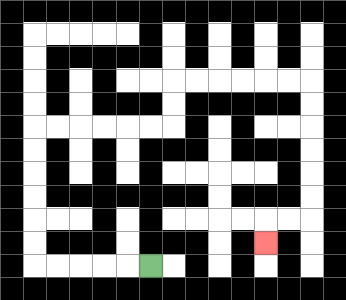{'start': '[6, 11]', 'end': '[11, 10]', 'path_directions': 'L,L,L,L,L,U,U,U,U,U,U,R,R,R,R,R,R,U,U,R,R,R,R,R,R,D,D,D,D,D,D,L,L,D', 'path_coordinates': '[[6, 11], [5, 11], [4, 11], [3, 11], [2, 11], [1, 11], [1, 10], [1, 9], [1, 8], [1, 7], [1, 6], [1, 5], [2, 5], [3, 5], [4, 5], [5, 5], [6, 5], [7, 5], [7, 4], [7, 3], [8, 3], [9, 3], [10, 3], [11, 3], [12, 3], [13, 3], [13, 4], [13, 5], [13, 6], [13, 7], [13, 8], [13, 9], [12, 9], [11, 9], [11, 10]]'}